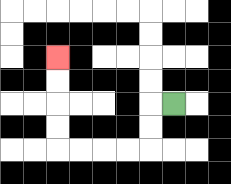{'start': '[7, 4]', 'end': '[2, 2]', 'path_directions': 'L,D,D,L,L,L,L,U,U,U,U', 'path_coordinates': '[[7, 4], [6, 4], [6, 5], [6, 6], [5, 6], [4, 6], [3, 6], [2, 6], [2, 5], [2, 4], [2, 3], [2, 2]]'}